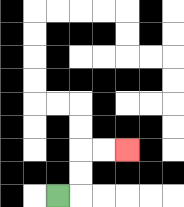{'start': '[2, 8]', 'end': '[5, 6]', 'path_directions': 'R,U,U,R,R', 'path_coordinates': '[[2, 8], [3, 8], [3, 7], [3, 6], [4, 6], [5, 6]]'}